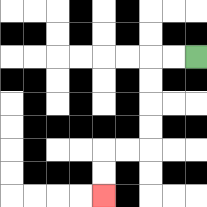{'start': '[8, 2]', 'end': '[4, 8]', 'path_directions': 'L,L,D,D,D,D,L,L,D,D', 'path_coordinates': '[[8, 2], [7, 2], [6, 2], [6, 3], [6, 4], [6, 5], [6, 6], [5, 6], [4, 6], [4, 7], [4, 8]]'}